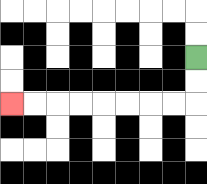{'start': '[8, 2]', 'end': '[0, 4]', 'path_directions': 'D,D,L,L,L,L,L,L,L,L', 'path_coordinates': '[[8, 2], [8, 3], [8, 4], [7, 4], [6, 4], [5, 4], [4, 4], [3, 4], [2, 4], [1, 4], [0, 4]]'}